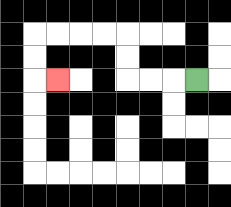{'start': '[8, 3]', 'end': '[2, 3]', 'path_directions': 'L,L,L,U,U,L,L,L,L,D,D,R', 'path_coordinates': '[[8, 3], [7, 3], [6, 3], [5, 3], [5, 2], [5, 1], [4, 1], [3, 1], [2, 1], [1, 1], [1, 2], [1, 3], [2, 3]]'}